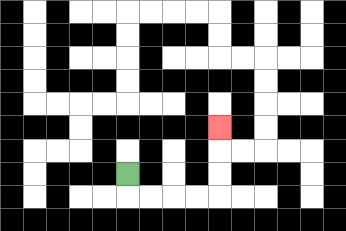{'start': '[5, 7]', 'end': '[9, 5]', 'path_directions': 'D,R,R,R,R,U,U,U', 'path_coordinates': '[[5, 7], [5, 8], [6, 8], [7, 8], [8, 8], [9, 8], [9, 7], [9, 6], [9, 5]]'}